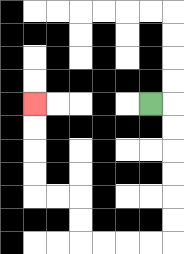{'start': '[6, 4]', 'end': '[1, 4]', 'path_directions': 'R,D,D,D,D,D,D,L,L,L,L,U,U,L,L,U,U,U,U', 'path_coordinates': '[[6, 4], [7, 4], [7, 5], [7, 6], [7, 7], [7, 8], [7, 9], [7, 10], [6, 10], [5, 10], [4, 10], [3, 10], [3, 9], [3, 8], [2, 8], [1, 8], [1, 7], [1, 6], [1, 5], [1, 4]]'}